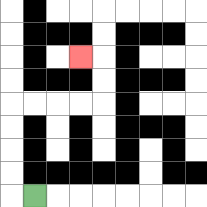{'start': '[1, 8]', 'end': '[3, 2]', 'path_directions': 'L,U,U,U,U,R,R,R,R,U,U,L', 'path_coordinates': '[[1, 8], [0, 8], [0, 7], [0, 6], [0, 5], [0, 4], [1, 4], [2, 4], [3, 4], [4, 4], [4, 3], [4, 2], [3, 2]]'}